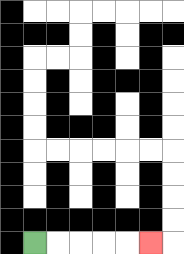{'start': '[1, 10]', 'end': '[6, 10]', 'path_directions': 'R,R,R,R,R', 'path_coordinates': '[[1, 10], [2, 10], [3, 10], [4, 10], [5, 10], [6, 10]]'}